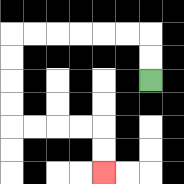{'start': '[6, 3]', 'end': '[4, 7]', 'path_directions': 'U,U,L,L,L,L,L,L,D,D,D,D,R,R,R,R,D,D', 'path_coordinates': '[[6, 3], [6, 2], [6, 1], [5, 1], [4, 1], [3, 1], [2, 1], [1, 1], [0, 1], [0, 2], [0, 3], [0, 4], [0, 5], [1, 5], [2, 5], [3, 5], [4, 5], [4, 6], [4, 7]]'}